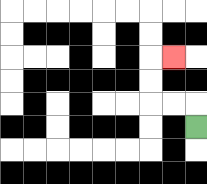{'start': '[8, 5]', 'end': '[7, 2]', 'path_directions': 'U,L,L,U,U,R', 'path_coordinates': '[[8, 5], [8, 4], [7, 4], [6, 4], [6, 3], [6, 2], [7, 2]]'}